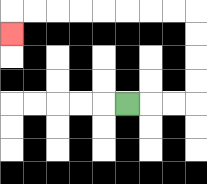{'start': '[5, 4]', 'end': '[0, 1]', 'path_directions': 'R,R,R,U,U,U,U,L,L,L,L,L,L,L,L,D', 'path_coordinates': '[[5, 4], [6, 4], [7, 4], [8, 4], [8, 3], [8, 2], [8, 1], [8, 0], [7, 0], [6, 0], [5, 0], [4, 0], [3, 0], [2, 0], [1, 0], [0, 0], [0, 1]]'}